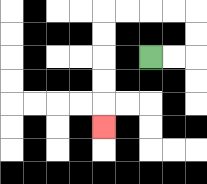{'start': '[6, 2]', 'end': '[4, 5]', 'path_directions': 'R,R,U,U,L,L,L,L,D,D,D,D,D', 'path_coordinates': '[[6, 2], [7, 2], [8, 2], [8, 1], [8, 0], [7, 0], [6, 0], [5, 0], [4, 0], [4, 1], [4, 2], [4, 3], [4, 4], [4, 5]]'}